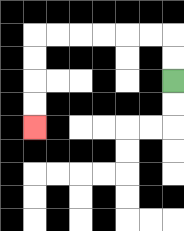{'start': '[7, 3]', 'end': '[1, 5]', 'path_directions': 'U,U,L,L,L,L,L,L,D,D,D,D', 'path_coordinates': '[[7, 3], [7, 2], [7, 1], [6, 1], [5, 1], [4, 1], [3, 1], [2, 1], [1, 1], [1, 2], [1, 3], [1, 4], [1, 5]]'}